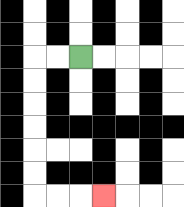{'start': '[3, 2]', 'end': '[4, 8]', 'path_directions': 'L,L,D,D,D,D,D,D,R,R,R', 'path_coordinates': '[[3, 2], [2, 2], [1, 2], [1, 3], [1, 4], [1, 5], [1, 6], [1, 7], [1, 8], [2, 8], [3, 8], [4, 8]]'}